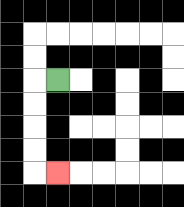{'start': '[2, 3]', 'end': '[2, 7]', 'path_directions': 'L,D,D,D,D,R', 'path_coordinates': '[[2, 3], [1, 3], [1, 4], [1, 5], [1, 6], [1, 7], [2, 7]]'}